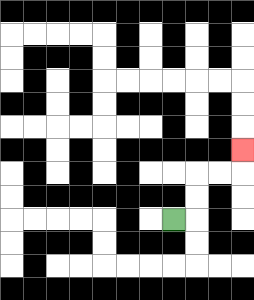{'start': '[7, 9]', 'end': '[10, 6]', 'path_directions': 'R,U,U,R,R,U', 'path_coordinates': '[[7, 9], [8, 9], [8, 8], [8, 7], [9, 7], [10, 7], [10, 6]]'}